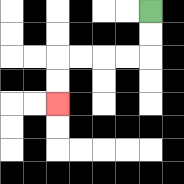{'start': '[6, 0]', 'end': '[2, 4]', 'path_directions': 'D,D,L,L,L,L,D,D', 'path_coordinates': '[[6, 0], [6, 1], [6, 2], [5, 2], [4, 2], [3, 2], [2, 2], [2, 3], [2, 4]]'}